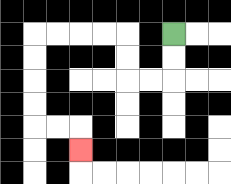{'start': '[7, 1]', 'end': '[3, 6]', 'path_directions': 'D,D,L,L,U,U,L,L,L,L,D,D,D,D,R,R,D', 'path_coordinates': '[[7, 1], [7, 2], [7, 3], [6, 3], [5, 3], [5, 2], [5, 1], [4, 1], [3, 1], [2, 1], [1, 1], [1, 2], [1, 3], [1, 4], [1, 5], [2, 5], [3, 5], [3, 6]]'}